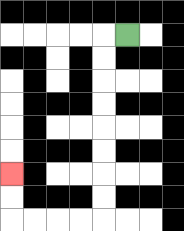{'start': '[5, 1]', 'end': '[0, 7]', 'path_directions': 'L,D,D,D,D,D,D,D,D,L,L,L,L,U,U', 'path_coordinates': '[[5, 1], [4, 1], [4, 2], [4, 3], [4, 4], [4, 5], [4, 6], [4, 7], [4, 8], [4, 9], [3, 9], [2, 9], [1, 9], [0, 9], [0, 8], [0, 7]]'}